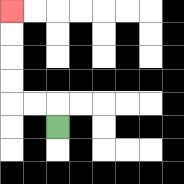{'start': '[2, 5]', 'end': '[0, 0]', 'path_directions': 'U,L,L,U,U,U,U', 'path_coordinates': '[[2, 5], [2, 4], [1, 4], [0, 4], [0, 3], [0, 2], [0, 1], [0, 0]]'}